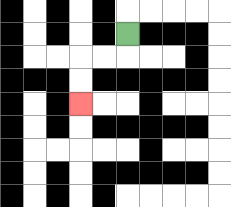{'start': '[5, 1]', 'end': '[3, 4]', 'path_directions': 'D,L,L,D,D', 'path_coordinates': '[[5, 1], [5, 2], [4, 2], [3, 2], [3, 3], [3, 4]]'}